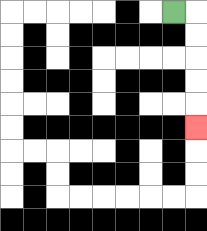{'start': '[7, 0]', 'end': '[8, 5]', 'path_directions': 'R,D,D,D,D,D', 'path_coordinates': '[[7, 0], [8, 0], [8, 1], [8, 2], [8, 3], [8, 4], [8, 5]]'}